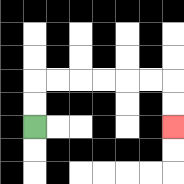{'start': '[1, 5]', 'end': '[7, 5]', 'path_directions': 'U,U,R,R,R,R,R,R,D,D', 'path_coordinates': '[[1, 5], [1, 4], [1, 3], [2, 3], [3, 3], [4, 3], [5, 3], [6, 3], [7, 3], [7, 4], [7, 5]]'}